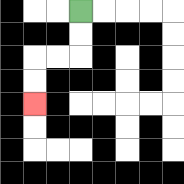{'start': '[3, 0]', 'end': '[1, 4]', 'path_directions': 'D,D,L,L,D,D', 'path_coordinates': '[[3, 0], [3, 1], [3, 2], [2, 2], [1, 2], [1, 3], [1, 4]]'}